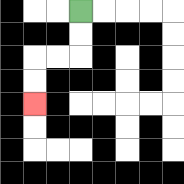{'start': '[3, 0]', 'end': '[1, 4]', 'path_directions': 'D,D,L,L,D,D', 'path_coordinates': '[[3, 0], [3, 1], [3, 2], [2, 2], [1, 2], [1, 3], [1, 4]]'}